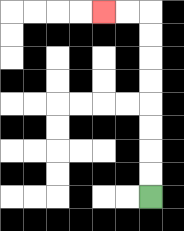{'start': '[6, 8]', 'end': '[4, 0]', 'path_directions': 'U,U,U,U,U,U,U,U,L,L', 'path_coordinates': '[[6, 8], [6, 7], [6, 6], [6, 5], [6, 4], [6, 3], [6, 2], [6, 1], [6, 0], [5, 0], [4, 0]]'}